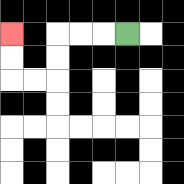{'start': '[5, 1]', 'end': '[0, 1]', 'path_directions': 'L,L,L,D,D,L,L,U,U', 'path_coordinates': '[[5, 1], [4, 1], [3, 1], [2, 1], [2, 2], [2, 3], [1, 3], [0, 3], [0, 2], [0, 1]]'}